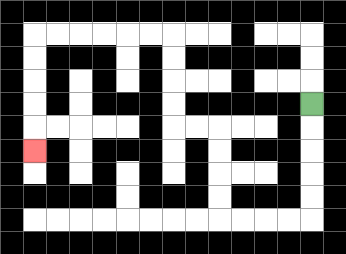{'start': '[13, 4]', 'end': '[1, 6]', 'path_directions': 'D,D,D,D,D,L,L,L,L,U,U,U,U,L,L,U,U,U,U,L,L,L,L,L,L,D,D,D,D,D', 'path_coordinates': '[[13, 4], [13, 5], [13, 6], [13, 7], [13, 8], [13, 9], [12, 9], [11, 9], [10, 9], [9, 9], [9, 8], [9, 7], [9, 6], [9, 5], [8, 5], [7, 5], [7, 4], [7, 3], [7, 2], [7, 1], [6, 1], [5, 1], [4, 1], [3, 1], [2, 1], [1, 1], [1, 2], [1, 3], [1, 4], [1, 5], [1, 6]]'}